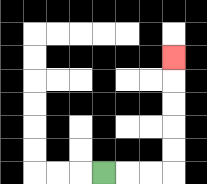{'start': '[4, 7]', 'end': '[7, 2]', 'path_directions': 'R,R,R,U,U,U,U,U', 'path_coordinates': '[[4, 7], [5, 7], [6, 7], [7, 7], [7, 6], [7, 5], [7, 4], [7, 3], [7, 2]]'}